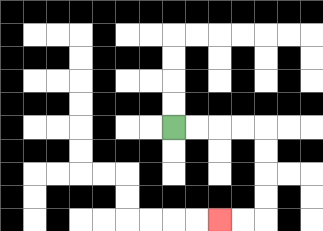{'start': '[7, 5]', 'end': '[9, 9]', 'path_directions': 'R,R,R,R,D,D,D,D,L,L', 'path_coordinates': '[[7, 5], [8, 5], [9, 5], [10, 5], [11, 5], [11, 6], [11, 7], [11, 8], [11, 9], [10, 9], [9, 9]]'}